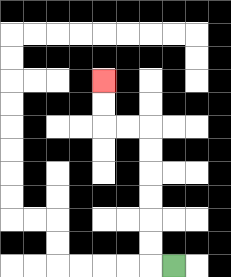{'start': '[7, 11]', 'end': '[4, 3]', 'path_directions': 'L,U,U,U,U,U,U,L,L,U,U', 'path_coordinates': '[[7, 11], [6, 11], [6, 10], [6, 9], [6, 8], [6, 7], [6, 6], [6, 5], [5, 5], [4, 5], [4, 4], [4, 3]]'}